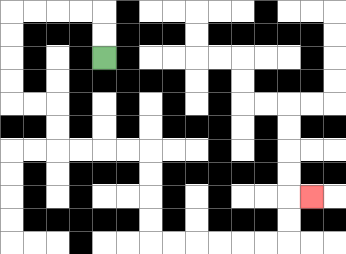{'start': '[4, 2]', 'end': '[13, 8]', 'path_directions': 'U,U,L,L,L,L,D,D,D,D,R,R,D,D,R,R,R,R,D,D,D,D,R,R,R,R,R,R,U,U,R', 'path_coordinates': '[[4, 2], [4, 1], [4, 0], [3, 0], [2, 0], [1, 0], [0, 0], [0, 1], [0, 2], [0, 3], [0, 4], [1, 4], [2, 4], [2, 5], [2, 6], [3, 6], [4, 6], [5, 6], [6, 6], [6, 7], [6, 8], [6, 9], [6, 10], [7, 10], [8, 10], [9, 10], [10, 10], [11, 10], [12, 10], [12, 9], [12, 8], [13, 8]]'}